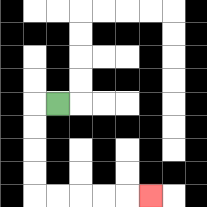{'start': '[2, 4]', 'end': '[6, 8]', 'path_directions': 'L,D,D,D,D,R,R,R,R,R', 'path_coordinates': '[[2, 4], [1, 4], [1, 5], [1, 6], [1, 7], [1, 8], [2, 8], [3, 8], [4, 8], [5, 8], [6, 8]]'}